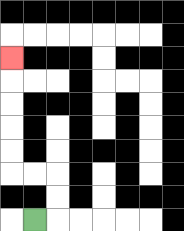{'start': '[1, 9]', 'end': '[0, 2]', 'path_directions': 'R,U,U,L,L,U,U,U,U,U', 'path_coordinates': '[[1, 9], [2, 9], [2, 8], [2, 7], [1, 7], [0, 7], [0, 6], [0, 5], [0, 4], [0, 3], [0, 2]]'}